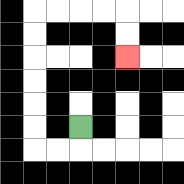{'start': '[3, 5]', 'end': '[5, 2]', 'path_directions': 'D,L,L,U,U,U,U,U,U,R,R,R,R,D,D', 'path_coordinates': '[[3, 5], [3, 6], [2, 6], [1, 6], [1, 5], [1, 4], [1, 3], [1, 2], [1, 1], [1, 0], [2, 0], [3, 0], [4, 0], [5, 0], [5, 1], [5, 2]]'}